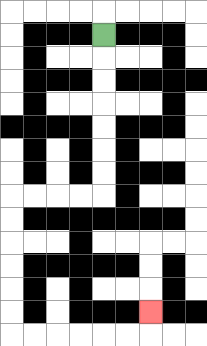{'start': '[4, 1]', 'end': '[6, 13]', 'path_directions': 'D,D,D,D,D,D,D,L,L,L,L,D,D,D,D,D,D,R,R,R,R,R,R,U', 'path_coordinates': '[[4, 1], [4, 2], [4, 3], [4, 4], [4, 5], [4, 6], [4, 7], [4, 8], [3, 8], [2, 8], [1, 8], [0, 8], [0, 9], [0, 10], [0, 11], [0, 12], [0, 13], [0, 14], [1, 14], [2, 14], [3, 14], [4, 14], [5, 14], [6, 14], [6, 13]]'}